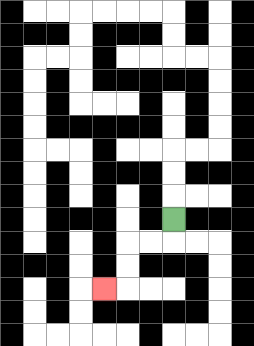{'start': '[7, 9]', 'end': '[4, 12]', 'path_directions': 'D,L,L,D,D,L', 'path_coordinates': '[[7, 9], [7, 10], [6, 10], [5, 10], [5, 11], [5, 12], [4, 12]]'}